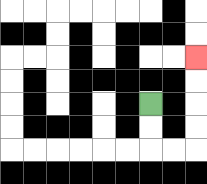{'start': '[6, 4]', 'end': '[8, 2]', 'path_directions': 'D,D,R,R,U,U,U,U', 'path_coordinates': '[[6, 4], [6, 5], [6, 6], [7, 6], [8, 6], [8, 5], [8, 4], [8, 3], [8, 2]]'}